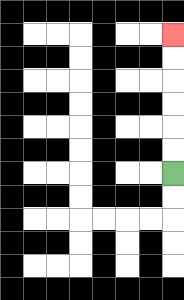{'start': '[7, 7]', 'end': '[7, 1]', 'path_directions': 'U,U,U,U,U,U', 'path_coordinates': '[[7, 7], [7, 6], [7, 5], [7, 4], [7, 3], [7, 2], [7, 1]]'}